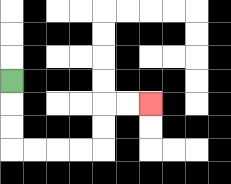{'start': '[0, 3]', 'end': '[6, 4]', 'path_directions': 'D,D,D,R,R,R,R,U,U,R,R', 'path_coordinates': '[[0, 3], [0, 4], [0, 5], [0, 6], [1, 6], [2, 6], [3, 6], [4, 6], [4, 5], [4, 4], [5, 4], [6, 4]]'}